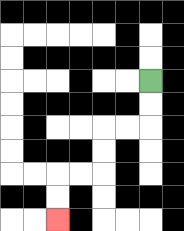{'start': '[6, 3]', 'end': '[2, 9]', 'path_directions': 'D,D,L,L,D,D,L,L,D,D', 'path_coordinates': '[[6, 3], [6, 4], [6, 5], [5, 5], [4, 5], [4, 6], [4, 7], [3, 7], [2, 7], [2, 8], [2, 9]]'}